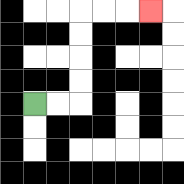{'start': '[1, 4]', 'end': '[6, 0]', 'path_directions': 'R,R,U,U,U,U,R,R,R', 'path_coordinates': '[[1, 4], [2, 4], [3, 4], [3, 3], [3, 2], [3, 1], [3, 0], [4, 0], [5, 0], [6, 0]]'}